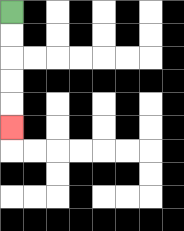{'start': '[0, 0]', 'end': '[0, 5]', 'path_directions': 'D,D,D,D,D', 'path_coordinates': '[[0, 0], [0, 1], [0, 2], [0, 3], [0, 4], [0, 5]]'}